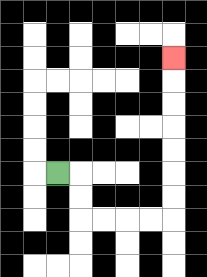{'start': '[2, 7]', 'end': '[7, 2]', 'path_directions': 'R,D,D,R,R,R,R,U,U,U,U,U,U,U', 'path_coordinates': '[[2, 7], [3, 7], [3, 8], [3, 9], [4, 9], [5, 9], [6, 9], [7, 9], [7, 8], [7, 7], [7, 6], [7, 5], [7, 4], [7, 3], [7, 2]]'}